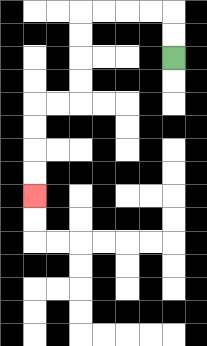{'start': '[7, 2]', 'end': '[1, 8]', 'path_directions': 'U,U,L,L,L,L,D,D,D,D,L,L,D,D,D,D', 'path_coordinates': '[[7, 2], [7, 1], [7, 0], [6, 0], [5, 0], [4, 0], [3, 0], [3, 1], [3, 2], [3, 3], [3, 4], [2, 4], [1, 4], [1, 5], [1, 6], [1, 7], [1, 8]]'}